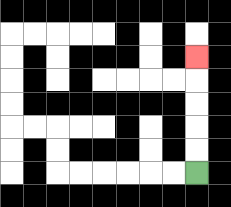{'start': '[8, 7]', 'end': '[8, 2]', 'path_directions': 'U,U,U,U,U', 'path_coordinates': '[[8, 7], [8, 6], [8, 5], [8, 4], [8, 3], [8, 2]]'}